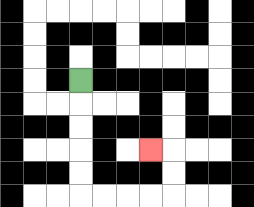{'start': '[3, 3]', 'end': '[6, 6]', 'path_directions': 'D,D,D,D,D,R,R,R,R,U,U,L', 'path_coordinates': '[[3, 3], [3, 4], [3, 5], [3, 6], [3, 7], [3, 8], [4, 8], [5, 8], [6, 8], [7, 8], [7, 7], [7, 6], [6, 6]]'}